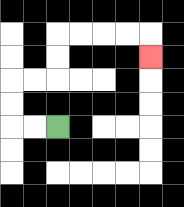{'start': '[2, 5]', 'end': '[6, 2]', 'path_directions': 'L,L,U,U,R,R,U,U,R,R,R,R,D', 'path_coordinates': '[[2, 5], [1, 5], [0, 5], [0, 4], [0, 3], [1, 3], [2, 3], [2, 2], [2, 1], [3, 1], [4, 1], [5, 1], [6, 1], [6, 2]]'}